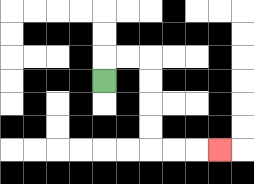{'start': '[4, 3]', 'end': '[9, 6]', 'path_directions': 'U,R,R,D,D,D,D,R,R,R', 'path_coordinates': '[[4, 3], [4, 2], [5, 2], [6, 2], [6, 3], [6, 4], [6, 5], [6, 6], [7, 6], [8, 6], [9, 6]]'}